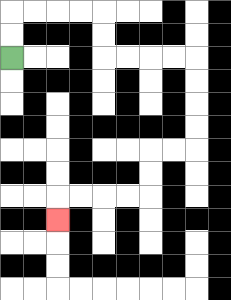{'start': '[0, 2]', 'end': '[2, 9]', 'path_directions': 'U,U,R,R,R,R,D,D,R,R,R,R,D,D,D,D,L,L,D,D,L,L,L,L,D', 'path_coordinates': '[[0, 2], [0, 1], [0, 0], [1, 0], [2, 0], [3, 0], [4, 0], [4, 1], [4, 2], [5, 2], [6, 2], [7, 2], [8, 2], [8, 3], [8, 4], [8, 5], [8, 6], [7, 6], [6, 6], [6, 7], [6, 8], [5, 8], [4, 8], [3, 8], [2, 8], [2, 9]]'}